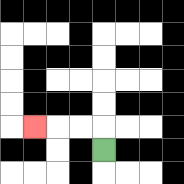{'start': '[4, 6]', 'end': '[1, 5]', 'path_directions': 'U,L,L,L', 'path_coordinates': '[[4, 6], [4, 5], [3, 5], [2, 5], [1, 5]]'}